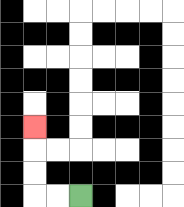{'start': '[3, 8]', 'end': '[1, 5]', 'path_directions': 'L,L,U,U,U', 'path_coordinates': '[[3, 8], [2, 8], [1, 8], [1, 7], [1, 6], [1, 5]]'}